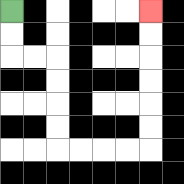{'start': '[0, 0]', 'end': '[6, 0]', 'path_directions': 'D,D,R,R,D,D,D,D,R,R,R,R,U,U,U,U,U,U', 'path_coordinates': '[[0, 0], [0, 1], [0, 2], [1, 2], [2, 2], [2, 3], [2, 4], [2, 5], [2, 6], [3, 6], [4, 6], [5, 6], [6, 6], [6, 5], [6, 4], [6, 3], [6, 2], [6, 1], [6, 0]]'}